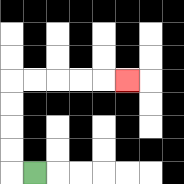{'start': '[1, 7]', 'end': '[5, 3]', 'path_directions': 'L,U,U,U,U,R,R,R,R,R', 'path_coordinates': '[[1, 7], [0, 7], [0, 6], [0, 5], [0, 4], [0, 3], [1, 3], [2, 3], [3, 3], [4, 3], [5, 3]]'}